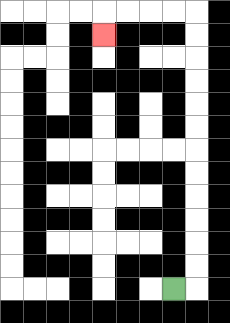{'start': '[7, 12]', 'end': '[4, 1]', 'path_directions': 'R,U,U,U,U,U,U,U,U,U,U,U,U,L,L,L,L,D', 'path_coordinates': '[[7, 12], [8, 12], [8, 11], [8, 10], [8, 9], [8, 8], [8, 7], [8, 6], [8, 5], [8, 4], [8, 3], [8, 2], [8, 1], [8, 0], [7, 0], [6, 0], [5, 0], [4, 0], [4, 1]]'}